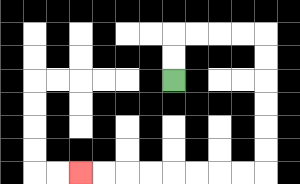{'start': '[7, 3]', 'end': '[3, 7]', 'path_directions': 'U,U,R,R,R,R,D,D,D,D,D,D,L,L,L,L,L,L,L,L', 'path_coordinates': '[[7, 3], [7, 2], [7, 1], [8, 1], [9, 1], [10, 1], [11, 1], [11, 2], [11, 3], [11, 4], [11, 5], [11, 6], [11, 7], [10, 7], [9, 7], [8, 7], [7, 7], [6, 7], [5, 7], [4, 7], [3, 7]]'}